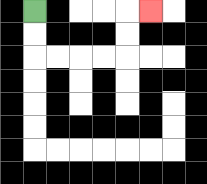{'start': '[1, 0]', 'end': '[6, 0]', 'path_directions': 'D,D,R,R,R,R,U,U,R', 'path_coordinates': '[[1, 0], [1, 1], [1, 2], [2, 2], [3, 2], [4, 2], [5, 2], [5, 1], [5, 0], [6, 0]]'}